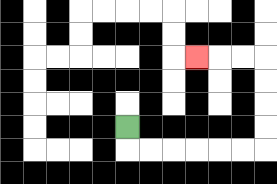{'start': '[5, 5]', 'end': '[8, 2]', 'path_directions': 'D,R,R,R,R,R,R,U,U,U,U,L,L,L', 'path_coordinates': '[[5, 5], [5, 6], [6, 6], [7, 6], [8, 6], [9, 6], [10, 6], [11, 6], [11, 5], [11, 4], [11, 3], [11, 2], [10, 2], [9, 2], [8, 2]]'}